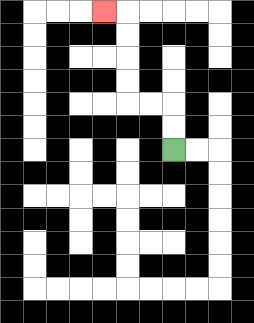{'start': '[7, 6]', 'end': '[4, 0]', 'path_directions': 'U,U,L,L,U,U,U,U,L', 'path_coordinates': '[[7, 6], [7, 5], [7, 4], [6, 4], [5, 4], [5, 3], [5, 2], [5, 1], [5, 0], [4, 0]]'}